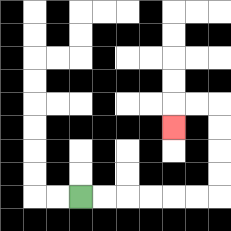{'start': '[3, 8]', 'end': '[7, 5]', 'path_directions': 'R,R,R,R,R,R,U,U,U,U,L,L,D', 'path_coordinates': '[[3, 8], [4, 8], [5, 8], [6, 8], [7, 8], [8, 8], [9, 8], [9, 7], [9, 6], [9, 5], [9, 4], [8, 4], [7, 4], [7, 5]]'}